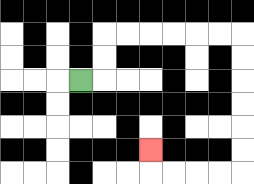{'start': '[3, 3]', 'end': '[6, 6]', 'path_directions': 'R,U,U,R,R,R,R,R,R,D,D,D,D,D,D,L,L,L,L,U', 'path_coordinates': '[[3, 3], [4, 3], [4, 2], [4, 1], [5, 1], [6, 1], [7, 1], [8, 1], [9, 1], [10, 1], [10, 2], [10, 3], [10, 4], [10, 5], [10, 6], [10, 7], [9, 7], [8, 7], [7, 7], [6, 7], [6, 6]]'}